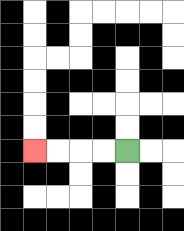{'start': '[5, 6]', 'end': '[1, 6]', 'path_directions': 'L,L,L,L', 'path_coordinates': '[[5, 6], [4, 6], [3, 6], [2, 6], [1, 6]]'}